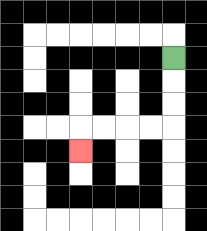{'start': '[7, 2]', 'end': '[3, 6]', 'path_directions': 'D,D,D,L,L,L,L,D', 'path_coordinates': '[[7, 2], [7, 3], [7, 4], [7, 5], [6, 5], [5, 5], [4, 5], [3, 5], [3, 6]]'}